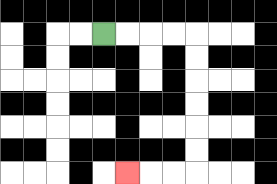{'start': '[4, 1]', 'end': '[5, 7]', 'path_directions': 'R,R,R,R,D,D,D,D,D,D,L,L,L', 'path_coordinates': '[[4, 1], [5, 1], [6, 1], [7, 1], [8, 1], [8, 2], [8, 3], [8, 4], [8, 5], [8, 6], [8, 7], [7, 7], [6, 7], [5, 7]]'}